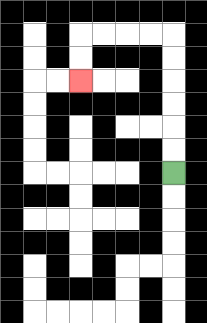{'start': '[7, 7]', 'end': '[3, 3]', 'path_directions': 'U,U,U,U,U,U,L,L,L,L,D,D', 'path_coordinates': '[[7, 7], [7, 6], [7, 5], [7, 4], [7, 3], [7, 2], [7, 1], [6, 1], [5, 1], [4, 1], [3, 1], [3, 2], [3, 3]]'}